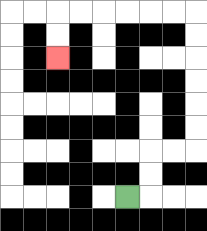{'start': '[5, 8]', 'end': '[2, 2]', 'path_directions': 'R,U,U,R,R,U,U,U,U,U,U,L,L,L,L,L,L,D,D', 'path_coordinates': '[[5, 8], [6, 8], [6, 7], [6, 6], [7, 6], [8, 6], [8, 5], [8, 4], [8, 3], [8, 2], [8, 1], [8, 0], [7, 0], [6, 0], [5, 0], [4, 0], [3, 0], [2, 0], [2, 1], [2, 2]]'}